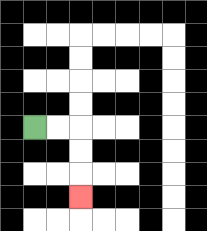{'start': '[1, 5]', 'end': '[3, 8]', 'path_directions': 'R,R,D,D,D', 'path_coordinates': '[[1, 5], [2, 5], [3, 5], [3, 6], [3, 7], [3, 8]]'}